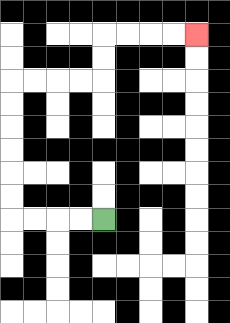{'start': '[4, 9]', 'end': '[8, 1]', 'path_directions': 'L,L,L,L,U,U,U,U,U,U,R,R,R,R,U,U,R,R,R,R', 'path_coordinates': '[[4, 9], [3, 9], [2, 9], [1, 9], [0, 9], [0, 8], [0, 7], [0, 6], [0, 5], [0, 4], [0, 3], [1, 3], [2, 3], [3, 3], [4, 3], [4, 2], [4, 1], [5, 1], [6, 1], [7, 1], [8, 1]]'}